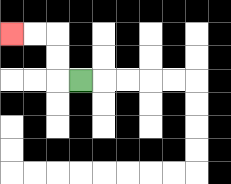{'start': '[3, 3]', 'end': '[0, 1]', 'path_directions': 'L,U,U,L,L', 'path_coordinates': '[[3, 3], [2, 3], [2, 2], [2, 1], [1, 1], [0, 1]]'}